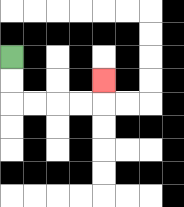{'start': '[0, 2]', 'end': '[4, 3]', 'path_directions': 'D,D,R,R,R,R,U', 'path_coordinates': '[[0, 2], [0, 3], [0, 4], [1, 4], [2, 4], [3, 4], [4, 4], [4, 3]]'}